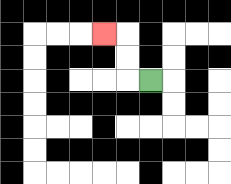{'start': '[6, 3]', 'end': '[4, 1]', 'path_directions': 'L,U,U,L', 'path_coordinates': '[[6, 3], [5, 3], [5, 2], [5, 1], [4, 1]]'}